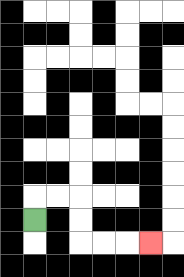{'start': '[1, 9]', 'end': '[6, 10]', 'path_directions': 'U,R,R,D,D,R,R,R', 'path_coordinates': '[[1, 9], [1, 8], [2, 8], [3, 8], [3, 9], [3, 10], [4, 10], [5, 10], [6, 10]]'}